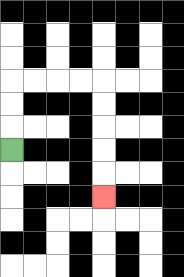{'start': '[0, 6]', 'end': '[4, 8]', 'path_directions': 'U,U,U,R,R,R,R,D,D,D,D,D', 'path_coordinates': '[[0, 6], [0, 5], [0, 4], [0, 3], [1, 3], [2, 3], [3, 3], [4, 3], [4, 4], [4, 5], [4, 6], [4, 7], [4, 8]]'}